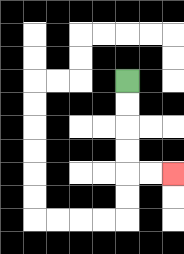{'start': '[5, 3]', 'end': '[7, 7]', 'path_directions': 'D,D,D,D,R,R', 'path_coordinates': '[[5, 3], [5, 4], [5, 5], [5, 6], [5, 7], [6, 7], [7, 7]]'}